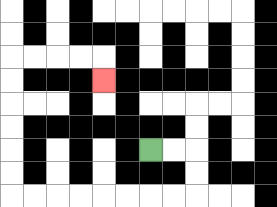{'start': '[6, 6]', 'end': '[4, 3]', 'path_directions': 'R,R,D,D,L,L,L,L,L,L,L,L,U,U,U,U,U,U,R,R,R,R,D', 'path_coordinates': '[[6, 6], [7, 6], [8, 6], [8, 7], [8, 8], [7, 8], [6, 8], [5, 8], [4, 8], [3, 8], [2, 8], [1, 8], [0, 8], [0, 7], [0, 6], [0, 5], [0, 4], [0, 3], [0, 2], [1, 2], [2, 2], [3, 2], [4, 2], [4, 3]]'}